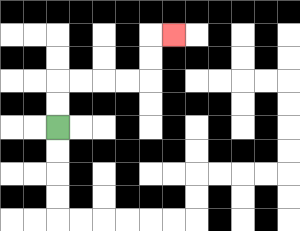{'start': '[2, 5]', 'end': '[7, 1]', 'path_directions': 'U,U,R,R,R,R,U,U,R', 'path_coordinates': '[[2, 5], [2, 4], [2, 3], [3, 3], [4, 3], [5, 3], [6, 3], [6, 2], [6, 1], [7, 1]]'}